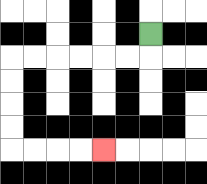{'start': '[6, 1]', 'end': '[4, 6]', 'path_directions': 'D,L,L,L,L,L,L,D,D,D,D,R,R,R,R', 'path_coordinates': '[[6, 1], [6, 2], [5, 2], [4, 2], [3, 2], [2, 2], [1, 2], [0, 2], [0, 3], [0, 4], [0, 5], [0, 6], [1, 6], [2, 6], [3, 6], [4, 6]]'}